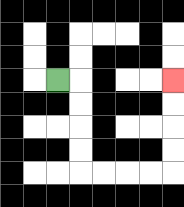{'start': '[2, 3]', 'end': '[7, 3]', 'path_directions': 'R,D,D,D,D,R,R,R,R,U,U,U,U', 'path_coordinates': '[[2, 3], [3, 3], [3, 4], [3, 5], [3, 6], [3, 7], [4, 7], [5, 7], [6, 7], [7, 7], [7, 6], [7, 5], [7, 4], [7, 3]]'}